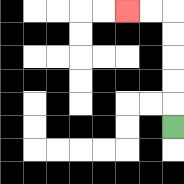{'start': '[7, 5]', 'end': '[5, 0]', 'path_directions': 'U,U,U,U,U,L,L', 'path_coordinates': '[[7, 5], [7, 4], [7, 3], [7, 2], [7, 1], [7, 0], [6, 0], [5, 0]]'}